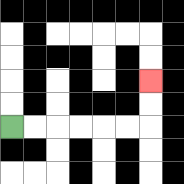{'start': '[0, 5]', 'end': '[6, 3]', 'path_directions': 'R,R,R,R,R,R,U,U', 'path_coordinates': '[[0, 5], [1, 5], [2, 5], [3, 5], [4, 5], [5, 5], [6, 5], [6, 4], [6, 3]]'}